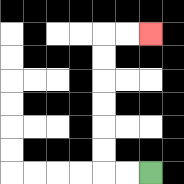{'start': '[6, 7]', 'end': '[6, 1]', 'path_directions': 'L,L,U,U,U,U,U,U,R,R', 'path_coordinates': '[[6, 7], [5, 7], [4, 7], [4, 6], [4, 5], [4, 4], [4, 3], [4, 2], [4, 1], [5, 1], [6, 1]]'}